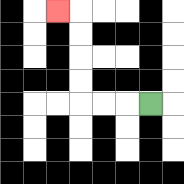{'start': '[6, 4]', 'end': '[2, 0]', 'path_directions': 'L,L,L,U,U,U,U,L', 'path_coordinates': '[[6, 4], [5, 4], [4, 4], [3, 4], [3, 3], [3, 2], [3, 1], [3, 0], [2, 0]]'}